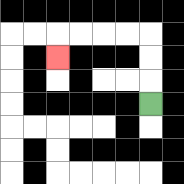{'start': '[6, 4]', 'end': '[2, 2]', 'path_directions': 'U,U,U,L,L,L,L,D', 'path_coordinates': '[[6, 4], [6, 3], [6, 2], [6, 1], [5, 1], [4, 1], [3, 1], [2, 1], [2, 2]]'}